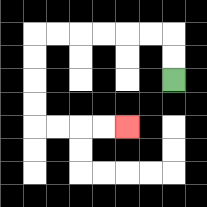{'start': '[7, 3]', 'end': '[5, 5]', 'path_directions': 'U,U,L,L,L,L,L,L,D,D,D,D,R,R,R,R', 'path_coordinates': '[[7, 3], [7, 2], [7, 1], [6, 1], [5, 1], [4, 1], [3, 1], [2, 1], [1, 1], [1, 2], [1, 3], [1, 4], [1, 5], [2, 5], [3, 5], [4, 5], [5, 5]]'}